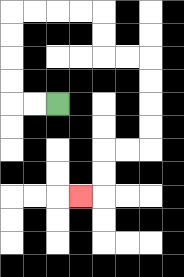{'start': '[2, 4]', 'end': '[3, 8]', 'path_directions': 'L,L,U,U,U,U,R,R,R,R,D,D,R,R,D,D,D,D,L,L,D,D,L', 'path_coordinates': '[[2, 4], [1, 4], [0, 4], [0, 3], [0, 2], [0, 1], [0, 0], [1, 0], [2, 0], [3, 0], [4, 0], [4, 1], [4, 2], [5, 2], [6, 2], [6, 3], [6, 4], [6, 5], [6, 6], [5, 6], [4, 6], [4, 7], [4, 8], [3, 8]]'}